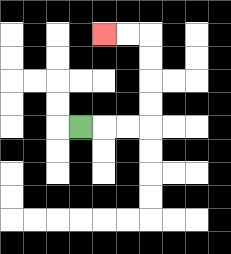{'start': '[3, 5]', 'end': '[4, 1]', 'path_directions': 'R,R,R,U,U,U,U,L,L', 'path_coordinates': '[[3, 5], [4, 5], [5, 5], [6, 5], [6, 4], [6, 3], [6, 2], [6, 1], [5, 1], [4, 1]]'}